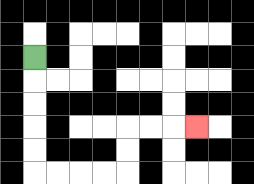{'start': '[1, 2]', 'end': '[8, 5]', 'path_directions': 'D,D,D,D,D,R,R,R,R,U,U,R,R,R', 'path_coordinates': '[[1, 2], [1, 3], [1, 4], [1, 5], [1, 6], [1, 7], [2, 7], [3, 7], [4, 7], [5, 7], [5, 6], [5, 5], [6, 5], [7, 5], [8, 5]]'}